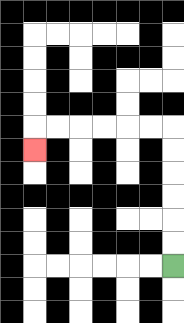{'start': '[7, 11]', 'end': '[1, 6]', 'path_directions': 'U,U,U,U,U,U,L,L,L,L,L,L,D', 'path_coordinates': '[[7, 11], [7, 10], [7, 9], [7, 8], [7, 7], [7, 6], [7, 5], [6, 5], [5, 5], [4, 5], [3, 5], [2, 5], [1, 5], [1, 6]]'}